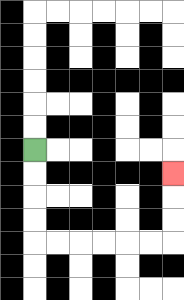{'start': '[1, 6]', 'end': '[7, 7]', 'path_directions': 'D,D,D,D,R,R,R,R,R,R,U,U,U', 'path_coordinates': '[[1, 6], [1, 7], [1, 8], [1, 9], [1, 10], [2, 10], [3, 10], [4, 10], [5, 10], [6, 10], [7, 10], [7, 9], [7, 8], [7, 7]]'}